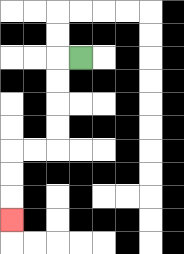{'start': '[3, 2]', 'end': '[0, 9]', 'path_directions': 'L,D,D,D,D,L,L,D,D,D', 'path_coordinates': '[[3, 2], [2, 2], [2, 3], [2, 4], [2, 5], [2, 6], [1, 6], [0, 6], [0, 7], [0, 8], [0, 9]]'}